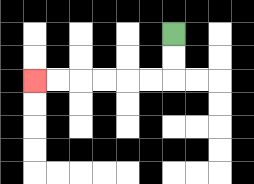{'start': '[7, 1]', 'end': '[1, 3]', 'path_directions': 'D,D,L,L,L,L,L,L', 'path_coordinates': '[[7, 1], [7, 2], [7, 3], [6, 3], [5, 3], [4, 3], [3, 3], [2, 3], [1, 3]]'}